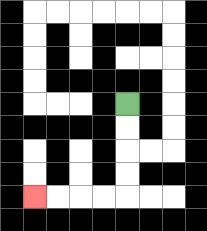{'start': '[5, 4]', 'end': '[1, 8]', 'path_directions': 'D,D,D,D,L,L,L,L', 'path_coordinates': '[[5, 4], [5, 5], [5, 6], [5, 7], [5, 8], [4, 8], [3, 8], [2, 8], [1, 8]]'}